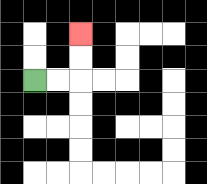{'start': '[1, 3]', 'end': '[3, 1]', 'path_directions': 'R,R,U,U', 'path_coordinates': '[[1, 3], [2, 3], [3, 3], [3, 2], [3, 1]]'}